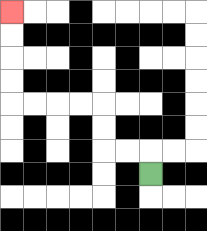{'start': '[6, 7]', 'end': '[0, 0]', 'path_directions': 'U,L,L,U,U,L,L,L,L,U,U,U,U', 'path_coordinates': '[[6, 7], [6, 6], [5, 6], [4, 6], [4, 5], [4, 4], [3, 4], [2, 4], [1, 4], [0, 4], [0, 3], [0, 2], [0, 1], [0, 0]]'}